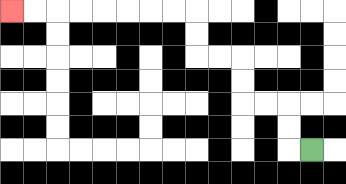{'start': '[13, 6]', 'end': '[0, 0]', 'path_directions': 'L,U,U,L,L,U,U,L,L,U,U,L,L,L,L,L,L,L,L', 'path_coordinates': '[[13, 6], [12, 6], [12, 5], [12, 4], [11, 4], [10, 4], [10, 3], [10, 2], [9, 2], [8, 2], [8, 1], [8, 0], [7, 0], [6, 0], [5, 0], [4, 0], [3, 0], [2, 0], [1, 0], [0, 0]]'}